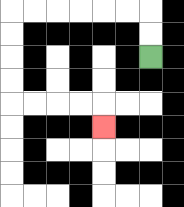{'start': '[6, 2]', 'end': '[4, 5]', 'path_directions': 'U,U,L,L,L,L,L,L,D,D,D,D,R,R,R,R,D', 'path_coordinates': '[[6, 2], [6, 1], [6, 0], [5, 0], [4, 0], [3, 0], [2, 0], [1, 0], [0, 0], [0, 1], [0, 2], [0, 3], [0, 4], [1, 4], [2, 4], [3, 4], [4, 4], [4, 5]]'}